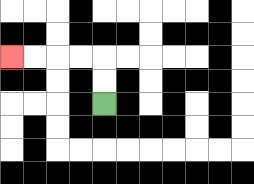{'start': '[4, 4]', 'end': '[0, 2]', 'path_directions': 'U,U,L,L,L,L', 'path_coordinates': '[[4, 4], [4, 3], [4, 2], [3, 2], [2, 2], [1, 2], [0, 2]]'}